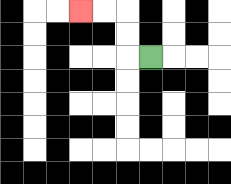{'start': '[6, 2]', 'end': '[3, 0]', 'path_directions': 'L,U,U,L,L', 'path_coordinates': '[[6, 2], [5, 2], [5, 1], [5, 0], [4, 0], [3, 0]]'}